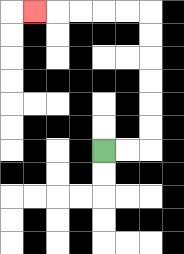{'start': '[4, 6]', 'end': '[1, 0]', 'path_directions': 'R,R,U,U,U,U,U,U,L,L,L,L,L', 'path_coordinates': '[[4, 6], [5, 6], [6, 6], [6, 5], [6, 4], [6, 3], [6, 2], [6, 1], [6, 0], [5, 0], [4, 0], [3, 0], [2, 0], [1, 0]]'}